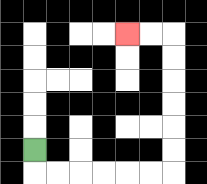{'start': '[1, 6]', 'end': '[5, 1]', 'path_directions': 'D,R,R,R,R,R,R,U,U,U,U,U,U,L,L', 'path_coordinates': '[[1, 6], [1, 7], [2, 7], [3, 7], [4, 7], [5, 7], [6, 7], [7, 7], [7, 6], [7, 5], [7, 4], [7, 3], [7, 2], [7, 1], [6, 1], [5, 1]]'}